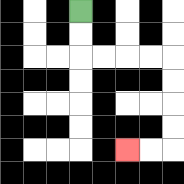{'start': '[3, 0]', 'end': '[5, 6]', 'path_directions': 'D,D,R,R,R,R,D,D,D,D,L,L', 'path_coordinates': '[[3, 0], [3, 1], [3, 2], [4, 2], [5, 2], [6, 2], [7, 2], [7, 3], [7, 4], [7, 5], [7, 6], [6, 6], [5, 6]]'}